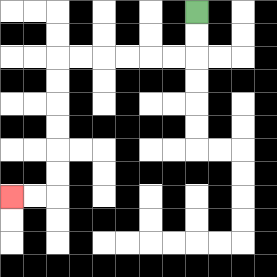{'start': '[8, 0]', 'end': '[0, 8]', 'path_directions': 'D,D,L,L,L,L,L,L,D,D,D,D,D,D,L,L', 'path_coordinates': '[[8, 0], [8, 1], [8, 2], [7, 2], [6, 2], [5, 2], [4, 2], [3, 2], [2, 2], [2, 3], [2, 4], [2, 5], [2, 6], [2, 7], [2, 8], [1, 8], [0, 8]]'}